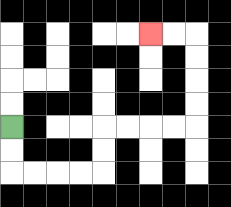{'start': '[0, 5]', 'end': '[6, 1]', 'path_directions': 'D,D,R,R,R,R,U,U,R,R,R,R,U,U,U,U,L,L', 'path_coordinates': '[[0, 5], [0, 6], [0, 7], [1, 7], [2, 7], [3, 7], [4, 7], [4, 6], [4, 5], [5, 5], [6, 5], [7, 5], [8, 5], [8, 4], [8, 3], [8, 2], [8, 1], [7, 1], [6, 1]]'}